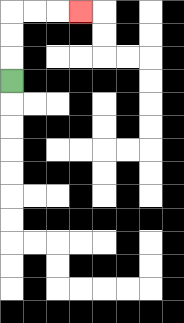{'start': '[0, 3]', 'end': '[3, 0]', 'path_directions': 'U,U,U,R,R,R', 'path_coordinates': '[[0, 3], [0, 2], [0, 1], [0, 0], [1, 0], [2, 0], [3, 0]]'}